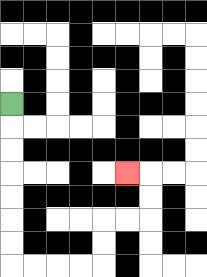{'start': '[0, 4]', 'end': '[5, 7]', 'path_directions': 'D,D,D,D,D,D,D,R,R,R,R,U,U,R,R,U,U,L', 'path_coordinates': '[[0, 4], [0, 5], [0, 6], [0, 7], [0, 8], [0, 9], [0, 10], [0, 11], [1, 11], [2, 11], [3, 11], [4, 11], [4, 10], [4, 9], [5, 9], [6, 9], [6, 8], [6, 7], [5, 7]]'}